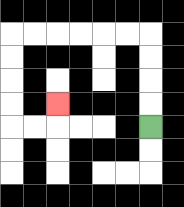{'start': '[6, 5]', 'end': '[2, 4]', 'path_directions': 'U,U,U,U,L,L,L,L,L,L,D,D,D,D,R,R,U', 'path_coordinates': '[[6, 5], [6, 4], [6, 3], [6, 2], [6, 1], [5, 1], [4, 1], [3, 1], [2, 1], [1, 1], [0, 1], [0, 2], [0, 3], [0, 4], [0, 5], [1, 5], [2, 5], [2, 4]]'}